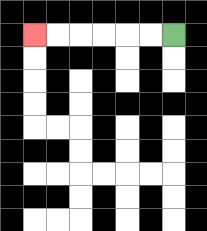{'start': '[7, 1]', 'end': '[1, 1]', 'path_directions': 'L,L,L,L,L,L', 'path_coordinates': '[[7, 1], [6, 1], [5, 1], [4, 1], [3, 1], [2, 1], [1, 1]]'}